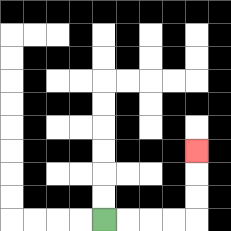{'start': '[4, 9]', 'end': '[8, 6]', 'path_directions': 'R,R,R,R,U,U,U', 'path_coordinates': '[[4, 9], [5, 9], [6, 9], [7, 9], [8, 9], [8, 8], [8, 7], [8, 6]]'}